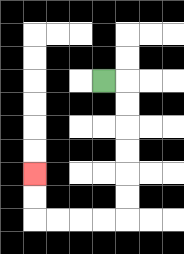{'start': '[4, 3]', 'end': '[1, 7]', 'path_directions': 'R,D,D,D,D,D,D,L,L,L,L,U,U', 'path_coordinates': '[[4, 3], [5, 3], [5, 4], [5, 5], [5, 6], [5, 7], [5, 8], [5, 9], [4, 9], [3, 9], [2, 9], [1, 9], [1, 8], [1, 7]]'}